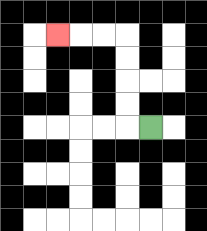{'start': '[6, 5]', 'end': '[2, 1]', 'path_directions': 'L,U,U,U,U,L,L,L', 'path_coordinates': '[[6, 5], [5, 5], [5, 4], [5, 3], [5, 2], [5, 1], [4, 1], [3, 1], [2, 1]]'}